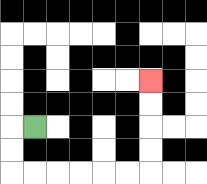{'start': '[1, 5]', 'end': '[6, 3]', 'path_directions': 'L,D,D,R,R,R,R,R,R,U,U,U,U', 'path_coordinates': '[[1, 5], [0, 5], [0, 6], [0, 7], [1, 7], [2, 7], [3, 7], [4, 7], [5, 7], [6, 7], [6, 6], [6, 5], [6, 4], [6, 3]]'}